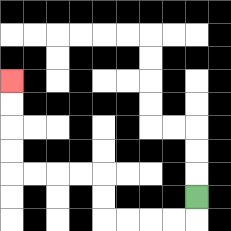{'start': '[8, 8]', 'end': '[0, 3]', 'path_directions': 'D,L,L,L,L,U,U,L,L,L,L,U,U,U,U', 'path_coordinates': '[[8, 8], [8, 9], [7, 9], [6, 9], [5, 9], [4, 9], [4, 8], [4, 7], [3, 7], [2, 7], [1, 7], [0, 7], [0, 6], [0, 5], [0, 4], [0, 3]]'}